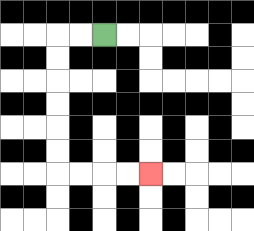{'start': '[4, 1]', 'end': '[6, 7]', 'path_directions': 'L,L,D,D,D,D,D,D,R,R,R,R', 'path_coordinates': '[[4, 1], [3, 1], [2, 1], [2, 2], [2, 3], [2, 4], [2, 5], [2, 6], [2, 7], [3, 7], [4, 7], [5, 7], [6, 7]]'}